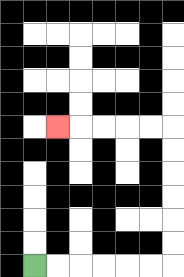{'start': '[1, 11]', 'end': '[2, 5]', 'path_directions': 'R,R,R,R,R,R,U,U,U,U,U,U,L,L,L,L,L', 'path_coordinates': '[[1, 11], [2, 11], [3, 11], [4, 11], [5, 11], [6, 11], [7, 11], [7, 10], [7, 9], [7, 8], [7, 7], [7, 6], [7, 5], [6, 5], [5, 5], [4, 5], [3, 5], [2, 5]]'}